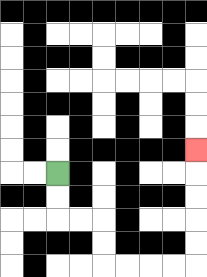{'start': '[2, 7]', 'end': '[8, 6]', 'path_directions': 'D,D,R,R,D,D,R,R,R,R,U,U,U,U,U', 'path_coordinates': '[[2, 7], [2, 8], [2, 9], [3, 9], [4, 9], [4, 10], [4, 11], [5, 11], [6, 11], [7, 11], [8, 11], [8, 10], [8, 9], [8, 8], [8, 7], [8, 6]]'}